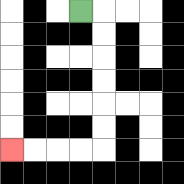{'start': '[3, 0]', 'end': '[0, 6]', 'path_directions': 'R,D,D,D,D,D,D,L,L,L,L', 'path_coordinates': '[[3, 0], [4, 0], [4, 1], [4, 2], [4, 3], [4, 4], [4, 5], [4, 6], [3, 6], [2, 6], [1, 6], [0, 6]]'}